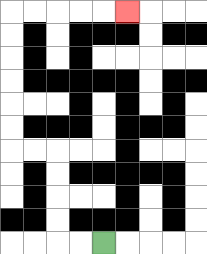{'start': '[4, 10]', 'end': '[5, 0]', 'path_directions': 'L,L,U,U,U,U,L,L,U,U,U,U,U,U,R,R,R,R,R', 'path_coordinates': '[[4, 10], [3, 10], [2, 10], [2, 9], [2, 8], [2, 7], [2, 6], [1, 6], [0, 6], [0, 5], [0, 4], [0, 3], [0, 2], [0, 1], [0, 0], [1, 0], [2, 0], [3, 0], [4, 0], [5, 0]]'}